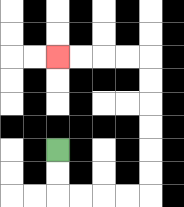{'start': '[2, 6]', 'end': '[2, 2]', 'path_directions': 'D,D,R,R,R,R,U,U,U,U,U,U,L,L,L,L', 'path_coordinates': '[[2, 6], [2, 7], [2, 8], [3, 8], [4, 8], [5, 8], [6, 8], [6, 7], [6, 6], [6, 5], [6, 4], [6, 3], [6, 2], [5, 2], [4, 2], [3, 2], [2, 2]]'}